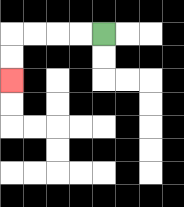{'start': '[4, 1]', 'end': '[0, 3]', 'path_directions': 'L,L,L,L,D,D', 'path_coordinates': '[[4, 1], [3, 1], [2, 1], [1, 1], [0, 1], [0, 2], [0, 3]]'}